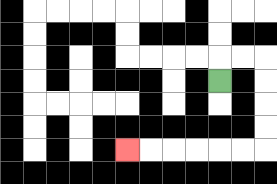{'start': '[9, 3]', 'end': '[5, 6]', 'path_directions': 'U,R,R,D,D,D,D,L,L,L,L,L,L', 'path_coordinates': '[[9, 3], [9, 2], [10, 2], [11, 2], [11, 3], [11, 4], [11, 5], [11, 6], [10, 6], [9, 6], [8, 6], [7, 6], [6, 6], [5, 6]]'}